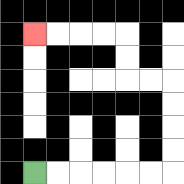{'start': '[1, 7]', 'end': '[1, 1]', 'path_directions': 'R,R,R,R,R,R,U,U,U,U,L,L,U,U,L,L,L,L', 'path_coordinates': '[[1, 7], [2, 7], [3, 7], [4, 7], [5, 7], [6, 7], [7, 7], [7, 6], [7, 5], [7, 4], [7, 3], [6, 3], [5, 3], [5, 2], [5, 1], [4, 1], [3, 1], [2, 1], [1, 1]]'}